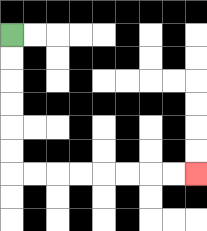{'start': '[0, 1]', 'end': '[8, 7]', 'path_directions': 'D,D,D,D,D,D,R,R,R,R,R,R,R,R', 'path_coordinates': '[[0, 1], [0, 2], [0, 3], [0, 4], [0, 5], [0, 6], [0, 7], [1, 7], [2, 7], [3, 7], [4, 7], [5, 7], [6, 7], [7, 7], [8, 7]]'}